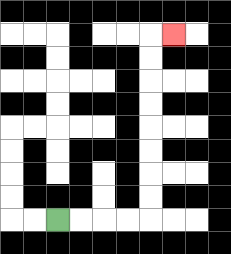{'start': '[2, 9]', 'end': '[7, 1]', 'path_directions': 'R,R,R,R,U,U,U,U,U,U,U,U,R', 'path_coordinates': '[[2, 9], [3, 9], [4, 9], [5, 9], [6, 9], [6, 8], [6, 7], [6, 6], [6, 5], [6, 4], [6, 3], [6, 2], [6, 1], [7, 1]]'}